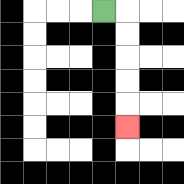{'start': '[4, 0]', 'end': '[5, 5]', 'path_directions': 'R,D,D,D,D,D', 'path_coordinates': '[[4, 0], [5, 0], [5, 1], [5, 2], [5, 3], [5, 4], [5, 5]]'}